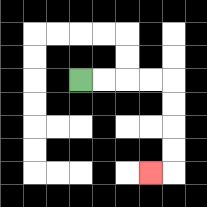{'start': '[3, 3]', 'end': '[6, 7]', 'path_directions': 'R,R,R,R,D,D,D,D,L', 'path_coordinates': '[[3, 3], [4, 3], [5, 3], [6, 3], [7, 3], [7, 4], [7, 5], [7, 6], [7, 7], [6, 7]]'}